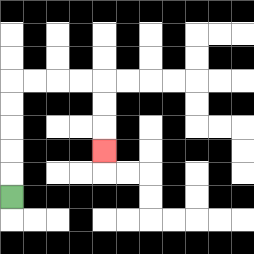{'start': '[0, 8]', 'end': '[4, 6]', 'path_directions': 'U,U,U,U,U,R,R,R,R,D,D,D', 'path_coordinates': '[[0, 8], [0, 7], [0, 6], [0, 5], [0, 4], [0, 3], [1, 3], [2, 3], [3, 3], [4, 3], [4, 4], [4, 5], [4, 6]]'}